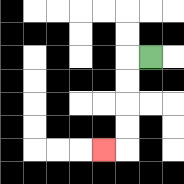{'start': '[6, 2]', 'end': '[4, 6]', 'path_directions': 'L,D,D,D,D,L', 'path_coordinates': '[[6, 2], [5, 2], [5, 3], [5, 4], [5, 5], [5, 6], [4, 6]]'}